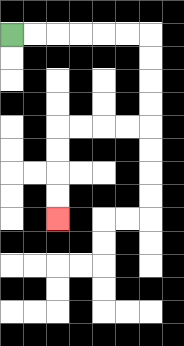{'start': '[0, 1]', 'end': '[2, 9]', 'path_directions': 'R,R,R,R,R,R,D,D,D,D,L,L,L,L,D,D,D,D', 'path_coordinates': '[[0, 1], [1, 1], [2, 1], [3, 1], [4, 1], [5, 1], [6, 1], [6, 2], [6, 3], [6, 4], [6, 5], [5, 5], [4, 5], [3, 5], [2, 5], [2, 6], [2, 7], [2, 8], [2, 9]]'}